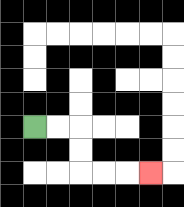{'start': '[1, 5]', 'end': '[6, 7]', 'path_directions': 'R,R,D,D,R,R,R', 'path_coordinates': '[[1, 5], [2, 5], [3, 5], [3, 6], [3, 7], [4, 7], [5, 7], [6, 7]]'}